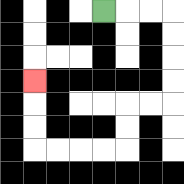{'start': '[4, 0]', 'end': '[1, 3]', 'path_directions': 'R,R,R,D,D,D,D,L,L,D,D,L,L,L,L,U,U,U', 'path_coordinates': '[[4, 0], [5, 0], [6, 0], [7, 0], [7, 1], [7, 2], [7, 3], [7, 4], [6, 4], [5, 4], [5, 5], [5, 6], [4, 6], [3, 6], [2, 6], [1, 6], [1, 5], [1, 4], [1, 3]]'}